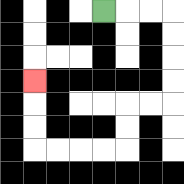{'start': '[4, 0]', 'end': '[1, 3]', 'path_directions': 'R,R,R,D,D,D,D,L,L,D,D,L,L,L,L,U,U,U', 'path_coordinates': '[[4, 0], [5, 0], [6, 0], [7, 0], [7, 1], [7, 2], [7, 3], [7, 4], [6, 4], [5, 4], [5, 5], [5, 6], [4, 6], [3, 6], [2, 6], [1, 6], [1, 5], [1, 4], [1, 3]]'}